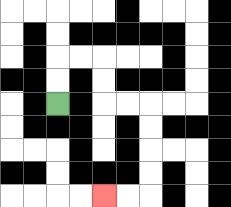{'start': '[2, 4]', 'end': '[4, 8]', 'path_directions': 'U,U,R,R,D,D,R,R,D,D,D,D,L,L', 'path_coordinates': '[[2, 4], [2, 3], [2, 2], [3, 2], [4, 2], [4, 3], [4, 4], [5, 4], [6, 4], [6, 5], [6, 6], [6, 7], [6, 8], [5, 8], [4, 8]]'}